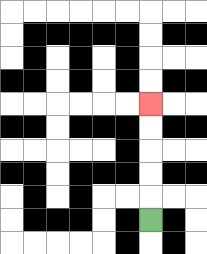{'start': '[6, 9]', 'end': '[6, 4]', 'path_directions': 'U,U,U,U,U', 'path_coordinates': '[[6, 9], [6, 8], [6, 7], [6, 6], [6, 5], [6, 4]]'}